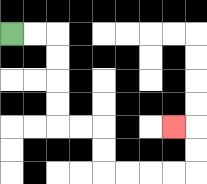{'start': '[0, 1]', 'end': '[7, 5]', 'path_directions': 'R,R,D,D,D,D,R,R,D,D,R,R,R,R,U,U,L', 'path_coordinates': '[[0, 1], [1, 1], [2, 1], [2, 2], [2, 3], [2, 4], [2, 5], [3, 5], [4, 5], [4, 6], [4, 7], [5, 7], [6, 7], [7, 7], [8, 7], [8, 6], [8, 5], [7, 5]]'}